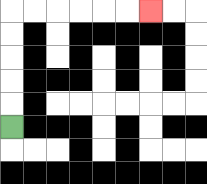{'start': '[0, 5]', 'end': '[6, 0]', 'path_directions': 'U,U,U,U,U,R,R,R,R,R,R', 'path_coordinates': '[[0, 5], [0, 4], [0, 3], [0, 2], [0, 1], [0, 0], [1, 0], [2, 0], [3, 0], [4, 0], [5, 0], [6, 0]]'}